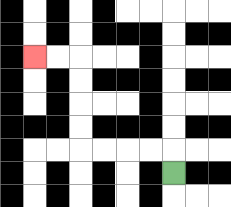{'start': '[7, 7]', 'end': '[1, 2]', 'path_directions': 'U,L,L,L,L,U,U,U,U,L,L', 'path_coordinates': '[[7, 7], [7, 6], [6, 6], [5, 6], [4, 6], [3, 6], [3, 5], [3, 4], [3, 3], [3, 2], [2, 2], [1, 2]]'}